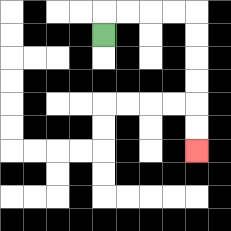{'start': '[4, 1]', 'end': '[8, 6]', 'path_directions': 'U,R,R,R,R,D,D,D,D,D,D', 'path_coordinates': '[[4, 1], [4, 0], [5, 0], [6, 0], [7, 0], [8, 0], [8, 1], [8, 2], [8, 3], [8, 4], [8, 5], [8, 6]]'}